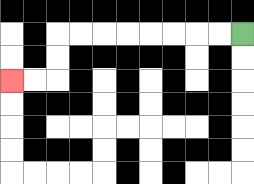{'start': '[10, 1]', 'end': '[0, 3]', 'path_directions': 'L,L,L,L,L,L,L,L,D,D,L,L', 'path_coordinates': '[[10, 1], [9, 1], [8, 1], [7, 1], [6, 1], [5, 1], [4, 1], [3, 1], [2, 1], [2, 2], [2, 3], [1, 3], [0, 3]]'}